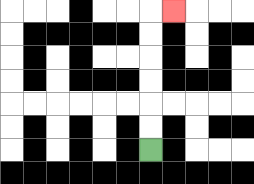{'start': '[6, 6]', 'end': '[7, 0]', 'path_directions': 'U,U,U,U,U,U,R', 'path_coordinates': '[[6, 6], [6, 5], [6, 4], [6, 3], [6, 2], [6, 1], [6, 0], [7, 0]]'}